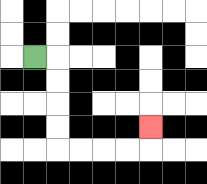{'start': '[1, 2]', 'end': '[6, 5]', 'path_directions': 'R,D,D,D,D,R,R,R,R,U', 'path_coordinates': '[[1, 2], [2, 2], [2, 3], [2, 4], [2, 5], [2, 6], [3, 6], [4, 6], [5, 6], [6, 6], [6, 5]]'}